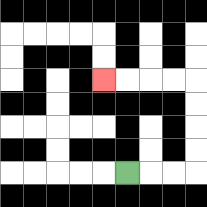{'start': '[5, 7]', 'end': '[4, 3]', 'path_directions': 'R,R,R,U,U,U,U,L,L,L,L', 'path_coordinates': '[[5, 7], [6, 7], [7, 7], [8, 7], [8, 6], [8, 5], [8, 4], [8, 3], [7, 3], [6, 3], [5, 3], [4, 3]]'}